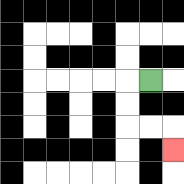{'start': '[6, 3]', 'end': '[7, 6]', 'path_directions': 'L,D,D,R,R,D', 'path_coordinates': '[[6, 3], [5, 3], [5, 4], [5, 5], [6, 5], [7, 5], [7, 6]]'}